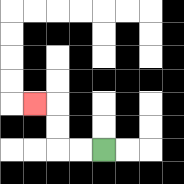{'start': '[4, 6]', 'end': '[1, 4]', 'path_directions': 'L,L,U,U,L', 'path_coordinates': '[[4, 6], [3, 6], [2, 6], [2, 5], [2, 4], [1, 4]]'}